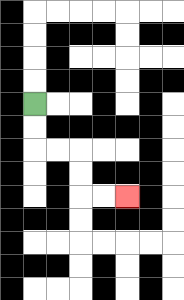{'start': '[1, 4]', 'end': '[5, 8]', 'path_directions': 'D,D,R,R,D,D,R,R', 'path_coordinates': '[[1, 4], [1, 5], [1, 6], [2, 6], [3, 6], [3, 7], [3, 8], [4, 8], [5, 8]]'}